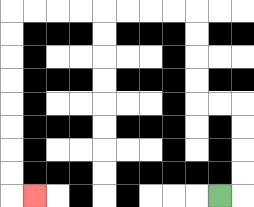{'start': '[9, 8]', 'end': '[1, 8]', 'path_directions': 'R,U,U,U,U,L,L,U,U,U,U,L,L,L,L,L,L,L,L,D,D,D,D,D,D,D,D,R', 'path_coordinates': '[[9, 8], [10, 8], [10, 7], [10, 6], [10, 5], [10, 4], [9, 4], [8, 4], [8, 3], [8, 2], [8, 1], [8, 0], [7, 0], [6, 0], [5, 0], [4, 0], [3, 0], [2, 0], [1, 0], [0, 0], [0, 1], [0, 2], [0, 3], [0, 4], [0, 5], [0, 6], [0, 7], [0, 8], [1, 8]]'}